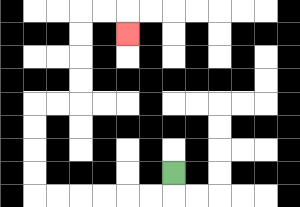{'start': '[7, 7]', 'end': '[5, 1]', 'path_directions': 'D,L,L,L,L,L,L,U,U,U,U,R,R,U,U,U,U,R,R,D', 'path_coordinates': '[[7, 7], [7, 8], [6, 8], [5, 8], [4, 8], [3, 8], [2, 8], [1, 8], [1, 7], [1, 6], [1, 5], [1, 4], [2, 4], [3, 4], [3, 3], [3, 2], [3, 1], [3, 0], [4, 0], [5, 0], [5, 1]]'}